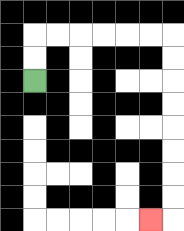{'start': '[1, 3]', 'end': '[6, 9]', 'path_directions': 'U,U,R,R,R,R,R,R,D,D,D,D,D,D,D,D,L', 'path_coordinates': '[[1, 3], [1, 2], [1, 1], [2, 1], [3, 1], [4, 1], [5, 1], [6, 1], [7, 1], [7, 2], [7, 3], [7, 4], [7, 5], [7, 6], [7, 7], [7, 8], [7, 9], [6, 9]]'}